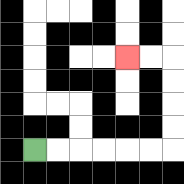{'start': '[1, 6]', 'end': '[5, 2]', 'path_directions': 'R,R,R,R,R,R,U,U,U,U,L,L', 'path_coordinates': '[[1, 6], [2, 6], [3, 6], [4, 6], [5, 6], [6, 6], [7, 6], [7, 5], [7, 4], [7, 3], [7, 2], [6, 2], [5, 2]]'}